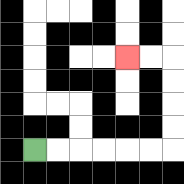{'start': '[1, 6]', 'end': '[5, 2]', 'path_directions': 'R,R,R,R,R,R,U,U,U,U,L,L', 'path_coordinates': '[[1, 6], [2, 6], [3, 6], [4, 6], [5, 6], [6, 6], [7, 6], [7, 5], [7, 4], [7, 3], [7, 2], [6, 2], [5, 2]]'}